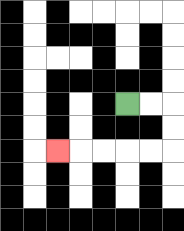{'start': '[5, 4]', 'end': '[2, 6]', 'path_directions': 'R,R,D,D,L,L,L,L,L', 'path_coordinates': '[[5, 4], [6, 4], [7, 4], [7, 5], [7, 6], [6, 6], [5, 6], [4, 6], [3, 6], [2, 6]]'}